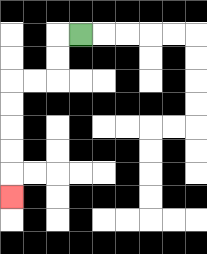{'start': '[3, 1]', 'end': '[0, 8]', 'path_directions': 'L,D,D,L,L,D,D,D,D,D', 'path_coordinates': '[[3, 1], [2, 1], [2, 2], [2, 3], [1, 3], [0, 3], [0, 4], [0, 5], [0, 6], [0, 7], [0, 8]]'}